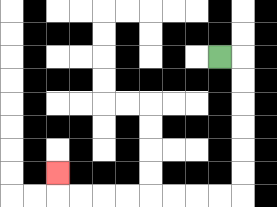{'start': '[9, 2]', 'end': '[2, 7]', 'path_directions': 'R,D,D,D,D,D,D,L,L,L,L,L,L,L,L,U', 'path_coordinates': '[[9, 2], [10, 2], [10, 3], [10, 4], [10, 5], [10, 6], [10, 7], [10, 8], [9, 8], [8, 8], [7, 8], [6, 8], [5, 8], [4, 8], [3, 8], [2, 8], [2, 7]]'}